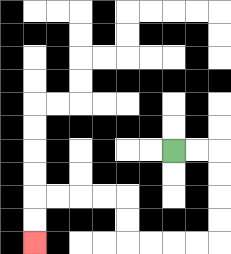{'start': '[7, 6]', 'end': '[1, 10]', 'path_directions': 'R,R,D,D,D,D,L,L,L,L,U,U,L,L,L,L,D,D', 'path_coordinates': '[[7, 6], [8, 6], [9, 6], [9, 7], [9, 8], [9, 9], [9, 10], [8, 10], [7, 10], [6, 10], [5, 10], [5, 9], [5, 8], [4, 8], [3, 8], [2, 8], [1, 8], [1, 9], [1, 10]]'}